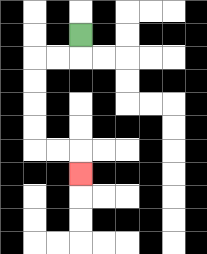{'start': '[3, 1]', 'end': '[3, 7]', 'path_directions': 'D,L,L,D,D,D,D,R,R,D', 'path_coordinates': '[[3, 1], [3, 2], [2, 2], [1, 2], [1, 3], [1, 4], [1, 5], [1, 6], [2, 6], [3, 6], [3, 7]]'}